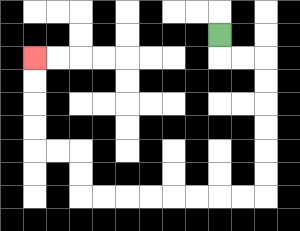{'start': '[9, 1]', 'end': '[1, 2]', 'path_directions': 'D,R,R,D,D,D,D,D,D,L,L,L,L,L,L,L,L,U,U,L,L,U,U,U,U', 'path_coordinates': '[[9, 1], [9, 2], [10, 2], [11, 2], [11, 3], [11, 4], [11, 5], [11, 6], [11, 7], [11, 8], [10, 8], [9, 8], [8, 8], [7, 8], [6, 8], [5, 8], [4, 8], [3, 8], [3, 7], [3, 6], [2, 6], [1, 6], [1, 5], [1, 4], [1, 3], [1, 2]]'}